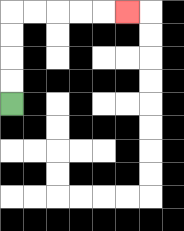{'start': '[0, 4]', 'end': '[5, 0]', 'path_directions': 'U,U,U,U,R,R,R,R,R', 'path_coordinates': '[[0, 4], [0, 3], [0, 2], [0, 1], [0, 0], [1, 0], [2, 0], [3, 0], [4, 0], [5, 0]]'}